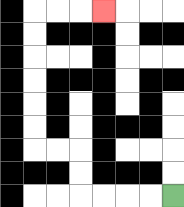{'start': '[7, 8]', 'end': '[4, 0]', 'path_directions': 'L,L,L,L,U,U,L,L,U,U,U,U,U,U,R,R,R', 'path_coordinates': '[[7, 8], [6, 8], [5, 8], [4, 8], [3, 8], [3, 7], [3, 6], [2, 6], [1, 6], [1, 5], [1, 4], [1, 3], [1, 2], [1, 1], [1, 0], [2, 0], [3, 0], [4, 0]]'}